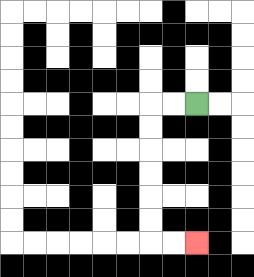{'start': '[8, 4]', 'end': '[8, 10]', 'path_directions': 'L,L,D,D,D,D,D,D,R,R', 'path_coordinates': '[[8, 4], [7, 4], [6, 4], [6, 5], [6, 6], [6, 7], [6, 8], [6, 9], [6, 10], [7, 10], [8, 10]]'}